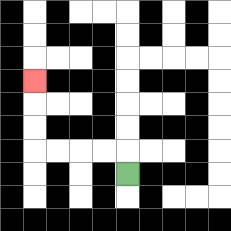{'start': '[5, 7]', 'end': '[1, 3]', 'path_directions': 'U,L,L,L,L,U,U,U', 'path_coordinates': '[[5, 7], [5, 6], [4, 6], [3, 6], [2, 6], [1, 6], [1, 5], [1, 4], [1, 3]]'}